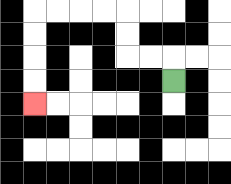{'start': '[7, 3]', 'end': '[1, 4]', 'path_directions': 'U,L,L,U,U,L,L,L,L,D,D,D,D', 'path_coordinates': '[[7, 3], [7, 2], [6, 2], [5, 2], [5, 1], [5, 0], [4, 0], [3, 0], [2, 0], [1, 0], [1, 1], [1, 2], [1, 3], [1, 4]]'}